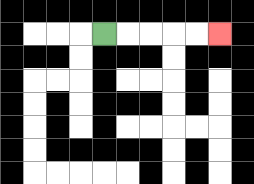{'start': '[4, 1]', 'end': '[9, 1]', 'path_directions': 'R,R,R,R,R', 'path_coordinates': '[[4, 1], [5, 1], [6, 1], [7, 1], [8, 1], [9, 1]]'}